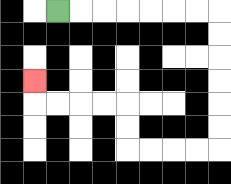{'start': '[2, 0]', 'end': '[1, 3]', 'path_directions': 'R,R,R,R,R,R,R,D,D,D,D,D,D,L,L,L,L,U,U,L,L,L,L,U', 'path_coordinates': '[[2, 0], [3, 0], [4, 0], [5, 0], [6, 0], [7, 0], [8, 0], [9, 0], [9, 1], [9, 2], [9, 3], [9, 4], [9, 5], [9, 6], [8, 6], [7, 6], [6, 6], [5, 6], [5, 5], [5, 4], [4, 4], [3, 4], [2, 4], [1, 4], [1, 3]]'}